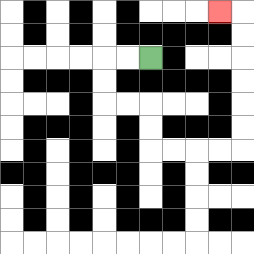{'start': '[6, 2]', 'end': '[9, 0]', 'path_directions': 'L,L,D,D,R,R,D,D,R,R,R,R,U,U,U,U,U,U,L', 'path_coordinates': '[[6, 2], [5, 2], [4, 2], [4, 3], [4, 4], [5, 4], [6, 4], [6, 5], [6, 6], [7, 6], [8, 6], [9, 6], [10, 6], [10, 5], [10, 4], [10, 3], [10, 2], [10, 1], [10, 0], [9, 0]]'}